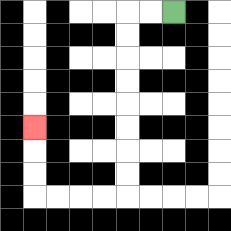{'start': '[7, 0]', 'end': '[1, 5]', 'path_directions': 'L,L,D,D,D,D,D,D,D,D,L,L,L,L,U,U,U', 'path_coordinates': '[[7, 0], [6, 0], [5, 0], [5, 1], [5, 2], [5, 3], [5, 4], [5, 5], [5, 6], [5, 7], [5, 8], [4, 8], [3, 8], [2, 8], [1, 8], [1, 7], [1, 6], [1, 5]]'}